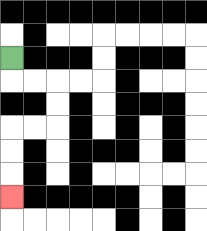{'start': '[0, 2]', 'end': '[0, 8]', 'path_directions': 'D,R,R,D,D,L,L,D,D,D', 'path_coordinates': '[[0, 2], [0, 3], [1, 3], [2, 3], [2, 4], [2, 5], [1, 5], [0, 5], [0, 6], [0, 7], [0, 8]]'}